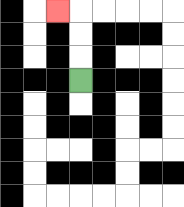{'start': '[3, 3]', 'end': '[2, 0]', 'path_directions': 'U,U,U,L', 'path_coordinates': '[[3, 3], [3, 2], [3, 1], [3, 0], [2, 0]]'}